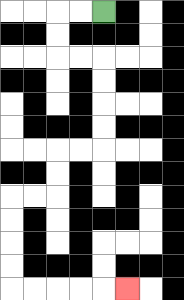{'start': '[4, 0]', 'end': '[5, 12]', 'path_directions': 'L,L,D,D,R,R,D,D,D,D,L,L,D,D,L,L,D,D,D,D,R,R,R,R,R', 'path_coordinates': '[[4, 0], [3, 0], [2, 0], [2, 1], [2, 2], [3, 2], [4, 2], [4, 3], [4, 4], [4, 5], [4, 6], [3, 6], [2, 6], [2, 7], [2, 8], [1, 8], [0, 8], [0, 9], [0, 10], [0, 11], [0, 12], [1, 12], [2, 12], [3, 12], [4, 12], [5, 12]]'}